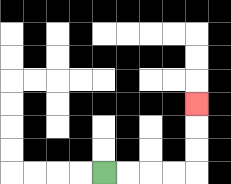{'start': '[4, 7]', 'end': '[8, 4]', 'path_directions': 'R,R,R,R,U,U,U', 'path_coordinates': '[[4, 7], [5, 7], [6, 7], [7, 7], [8, 7], [8, 6], [8, 5], [8, 4]]'}